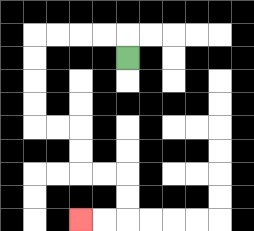{'start': '[5, 2]', 'end': '[3, 9]', 'path_directions': 'U,L,L,L,L,D,D,D,D,R,R,D,D,R,R,D,D,L,L', 'path_coordinates': '[[5, 2], [5, 1], [4, 1], [3, 1], [2, 1], [1, 1], [1, 2], [1, 3], [1, 4], [1, 5], [2, 5], [3, 5], [3, 6], [3, 7], [4, 7], [5, 7], [5, 8], [5, 9], [4, 9], [3, 9]]'}